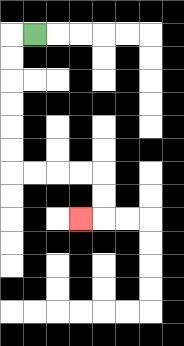{'start': '[1, 1]', 'end': '[3, 9]', 'path_directions': 'L,D,D,D,D,D,D,R,R,R,R,D,D,L', 'path_coordinates': '[[1, 1], [0, 1], [0, 2], [0, 3], [0, 4], [0, 5], [0, 6], [0, 7], [1, 7], [2, 7], [3, 7], [4, 7], [4, 8], [4, 9], [3, 9]]'}